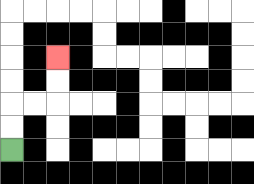{'start': '[0, 6]', 'end': '[2, 2]', 'path_directions': 'U,U,R,R,U,U', 'path_coordinates': '[[0, 6], [0, 5], [0, 4], [1, 4], [2, 4], [2, 3], [2, 2]]'}